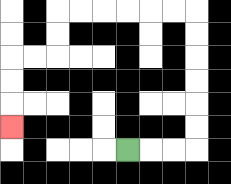{'start': '[5, 6]', 'end': '[0, 5]', 'path_directions': 'R,R,R,U,U,U,U,U,U,L,L,L,L,L,L,D,D,L,L,D,D,D', 'path_coordinates': '[[5, 6], [6, 6], [7, 6], [8, 6], [8, 5], [8, 4], [8, 3], [8, 2], [8, 1], [8, 0], [7, 0], [6, 0], [5, 0], [4, 0], [3, 0], [2, 0], [2, 1], [2, 2], [1, 2], [0, 2], [0, 3], [0, 4], [0, 5]]'}